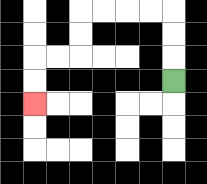{'start': '[7, 3]', 'end': '[1, 4]', 'path_directions': 'U,U,U,L,L,L,L,D,D,L,L,D,D', 'path_coordinates': '[[7, 3], [7, 2], [7, 1], [7, 0], [6, 0], [5, 0], [4, 0], [3, 0], [3, 1], [3, 2], [2, 2], [1, 2], [1, 3], [1, 4]]'}